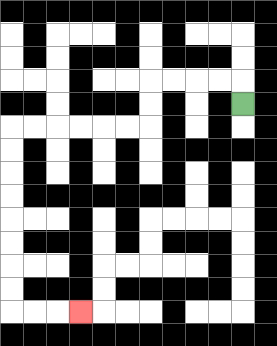{'start': '[10, 4]', 'end': '[3, 13]', 'path_directions': 'U,L,L,L,L,D,D,L,L,L,L,L,L,D,D,D,D,D,D,D,D,R,R,R', 'path_coordinates': '[[10, 4], [10, 3], [9, 3], [8, 3], [7, 3], [6, 3], [6, 4], [6, 5], [5, 5], [4, 5], [3, 5], [2, 5], [1, 5], [0, 5], [0, 6], [0, 7], [0, 8], [0, 9], [0, 10], [0, 11], [0, 12], [0, 13], [1, 13], [2, 13], [3, 13]]'}